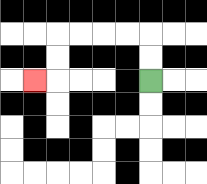{'start': '[6, 3]', 'end': '[1, 3]', 'path_directions': 'U,U,L,L,L,L,D,D,L', 'path_coordinates': '[[6, 3], [6, 2], [6, 1], [5, 1], [4, 1], [3, 1], [2, 1], [2, 2], [2, 3], [1, 3]]'}